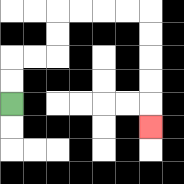{'start': '[0, 4]', 'end': '[6, 5]', 'path_directions': 'U,U,R,R,U,U,R,R,R,R,D,D,D,D,D', 'path_coordinates': '[[0, 4], [0, 3], [0, 2], [1, 2], [2, 2], [2, 1], [2, 0], [3, 0], [4, 0], [5, 0], [6, 0], [6, 1], [6, 2], [6, 3], [6, 4], [6, 5]]'}